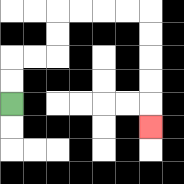{'start': '[0, 4]', 'end': '[6, 5]', 'path_directions': 'U,U,R,R,U,U,R,R,R,R,D,D,D,D,D', 'path_coordinates': '[[0, 4], [0, 3], [0, 2], [1, 2], [2, 2], [2, 1], [2, 0], [3, 0], [4, 0], [5, 0], [6, 0], [6, 1], [6, 2], [6, 3], [6, 4], [6, 5]]'}